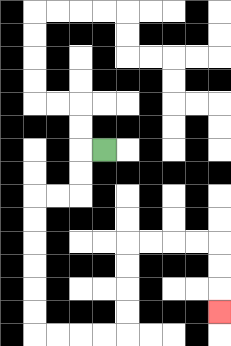{'start': '[4, 6]', 'end': '[9, 13]', 'path_directions': 'L,D,D,L,L,D,D,D,D,D,D,R,R,R,R,U,U,U,U,R,R,R,R,D,D,D', 'path_coordinates': '[[4, 6], [3, 6], [3, 7], [3, 8], [2, 8], [1, 8], [1, 9], [1, 10], [1, 11], [1, 12], [1, 13], [1, 14], [2, 14], [3, 14], [4, 14], [5, 14], [5, 13], [5, 12], [5, 11], [5, 10], [6, 10], [7, 10], [8, 10], [9, 10], [9, 11], [9, 12], [9, 13]]'}